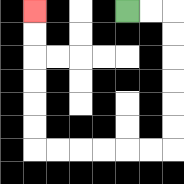{'start': '[5, 0]', 'end': '[1, 0]', 'path_directions': 'R,R,D,D,D,D,D,D,L,L,L,L,L,L,U,U,U,U,U,U', 'path_coordinates': '[[5, 0], [6, 0], [7, 0], [7, 1], [7, 2], [7, 3], [7, 4], [7, 5], [7, 6], [6, 6], [5, 6], [4, 6], [3, 6], [2, 6], [1, 6], [1, 5], [1, 4], [1, 3], [1, 2], [1, 1], [1, 0]]'}